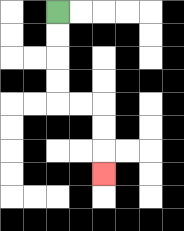{'start': '[2, 0]', 'end': '[4, 7]', 'path_directions': 'D,D,D,D,R,R,D,D,D', 'path_coordinates': '[[2, 0], [2, 1], [2, 2], [2, 3], [2, 4], [3, 4], [4, 4], [4, 5], [4, 6], [4, 7]]'}